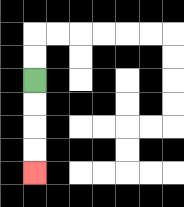{'start': '[1, 3]', 'end': '[1, 7]', 'path_directions': 'D,D,D,D', 'path_coordinates': '[[1, 3], [1, 4], [1, 5], [1, 6], [1, 7]]'}